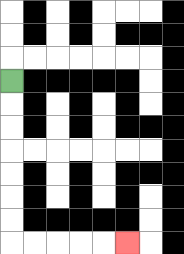{'start': '[0, 3]', 'end': '[5, 10]', 'path_directions': 'D,D,D,D,D,D,D,R,R,R,R,R', 'path_coordinates': '[[0, 3], [0, 4], [0, 5], [0, 6], [0, 7], [0, 8], [0, 9], [0, 10], [1, 10], [2, 10], [3, 10], [4, 10], [5, 10]]'}